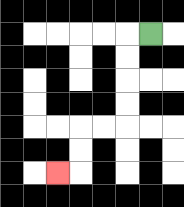{'start': '[6, 1]', 'end': '[2, 7]', 'path_directions': 'L,D,D,D,D,L,L,D,D,L', 'path_coordinates': '[[6, 1], [5, 1], [5, 2], [5, 3], [5, 4], [5, 5], [4, 5], [3, 5], [3, 6], [3, 7], [2, 7]]'}